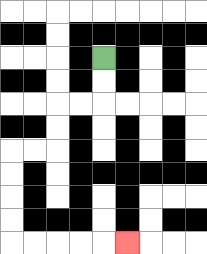{'start': '[4, 2]', 'end': '[5, 10]', 'path_directions': 'D,D,L,L,D,D,L,L,D,D,D,D,R,R,R,R,R', 'path_coordinates': '[[4, 2], [4, 3], [4, 4], [3, 4], [2, 4], [2, 5], [2, 6], [1, 6], [0, 6], [0, 7], [0, 8], [0, 9], [0, 10], [1, 10], [2, 10], [3, 10], [4, 10], [5, 10]]'}